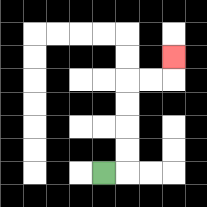{'start': '[4, 7]', 'end': '[7, 2]', 'path_directions': 'R,U,U,U,U,R,R,U', 'path_coordinates': '[[4, 7], [5, 7], [5, 6], [5, 5], [5, 4], [5, 3], [6, 3], [7, 3], [7, 2]]'}